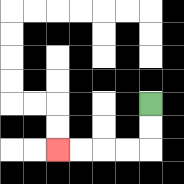{'start': '[6, 4]', 'end': '[2, 6]', 'path_directions': 'D,D,L,L,L,L', 'path_coordinates': '[[6, 4], [6, 5], [6, 6], [5, 6], [4, 6], [3, 6], [2, 6]]'}